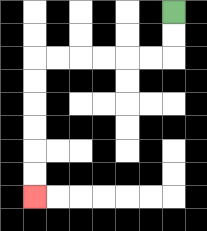{'start': '[7, 0]', 'end': '[1, 8]', 'path_directions': 'D,D,L,L,L,L,L,L,D,D,D,D,D,D', 'path_coordinates': '[[7, 0], [7, 1], [7, 2], [6, 2], [5, 2], [4, 2], [3, 2], [2, 2], [1, 2], [1, 3], [1, 4], [1, 5], [1, 6], [1, 7], [1, 8]]'}